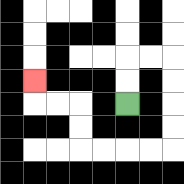{'start': '[5, 4]', 'end': '[1, 3]', 'path_directions': 'U,U,R,R,D,D,D,D,L,L,L,L,U,U,L,L,U', 'path_coordinates': '[[5, 4], [5, 3], [5, 2], [6, 2], [7, 2], [7, 3], [7, 4], [7, 5], [7, 6], [6, 6], [5, 6], [4, 6], [3, 6], [3, 5], [3, 4], [2, 4], [1, 4], [1, 3]]'}